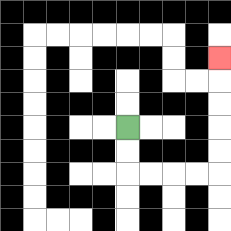{'start': '[5, 5]', 'end': '[9, 2]', 'path_directions': 'D,D,R,R,R,R,U,U,U,U,U', 'path_coordinates': '[[5, 5], [5, 6], [5, 7], [6, 7], [7, 7], [8, 7], [9, 7], [9, 6], [9, 5], [9, 4], [9, 3], [9, 2]]'}